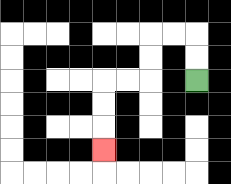{'start': '[8, 3]', 'end': '[4, 6]', 'path_directions': 'U,U,L,L,D,D,L,L,D,D,D', 'path_coordinates': '[[8, 3], [8, 2], [8, 1], [7, 1], [6, 1], [6, 2], [6, 3], [5, 3], [4, 3], [4, 4], [4, 5], [4, 6]]'}